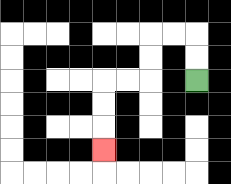{'start': '[8, 3]', 'end': '[4, 6]', 'path_directions': 'U,U,L,L,D,D,L,L,D,D,D', 'path_coordinates': '[[8, 3], [8, 2], [8, 1], [7, 1], [6, 1], [6, 2], [6, 3], [5, 3], [4, 3], [4, 4], [4, 5], [4, 6]]'}